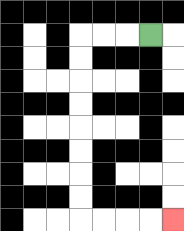{'start': '[6, 1]', 'end': '[7, 9]', 'path_directions': 'L,L,L,D,D,D,D,D,D,D,D,R,R,R,R', 'path_coordinates': '[[6, 1], [5, 1], [4, 1], [3, 1], [3, 2], [3, 3], [3, 4], [3, 5], [3, 6], [3, 7], [3, 8], [3, 9], [4, 9], [5, 9], [6, 9], [7, 9]]'}